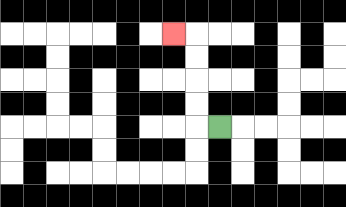{'start': '[9, 5]', 'end': '[7, 1]', 'path_directions': 'L,U,U,U,U,L', 'path_coordinates': '[[9, 5], [8, 5], [8, 4], [8, 3], [8, 2], [8, 1], [7, 1]]'}